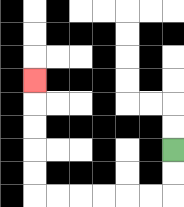{'start': '[7, 6]', 'end': '[1, 3]', 'path_directions': 'D,D,L,L,L,L,L,L,U,U,U,U,U', 'path_coordinates': '[[7, 6], [7, 7], [7, 8], [6, 8], [5, 8], [4, 8], [3, 8], [2, 8], [1, 8], [1, 7], [1, 6], [1, 5], [1, 4], [1, 3]]'}